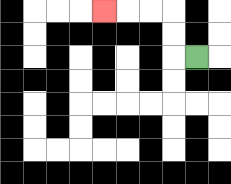{'start': '[8, 2]', 'end': '[4, 0]', 'path_directions': 'L,U,U,L,L,L', 'path_coordinates': '[[8, 2], [7, 2], [7, 1], [7, 0], [6, 0], [5, 0], [4, 0]]'}